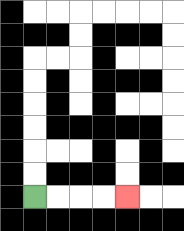{'start': '[1, 8]', 'end': '[5, 8]', 'path_directions': 'R,R,R,R', 'path_coordinates': '[[1, 8], [2, 8], [3, 8], [4, 8], [5, 8]]'}